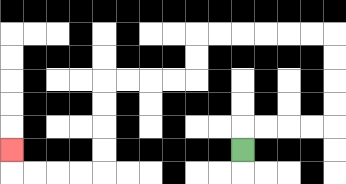{'start': '[10, 6]', 'end': '[0, 6]', 'path_directions': 'U,R,R,R,R,U,U,U,U,L,L,L,L,L,L,D,D,L,L,L,L,D,D,D,D,L,L,L,L,U', 'path_coordinates': '[[10, 6], [10, 5], [11, 5], [12, 5], [13, 5], [14, 5], [14, 4], [14, 3], [14, 2], [14, 1], [13, 1], [12, 1], [11, 1], [10, 1], [9, 1], [8, 1], [8, 2], [8, 3], [7, 3], [6, 3], [5, 3], [4, 3], [4, 4], [4, 5], [4, 6], [4, 7], [3, 7], [2, 7], [1, 7], [0, 7], [0, 6]]'}